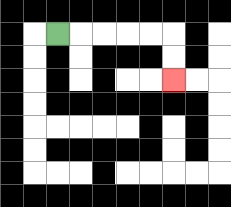{'start': '[2, 1]', 'end': '[7, 3]', 'path_directions': 'R,R,R,R,R,D,D', 'path_coordinates': '[[2, 1], [3, 1], [4, 1], [5, 1], [6, 1], [7, 1], [7, 2], [7, 3]]'}